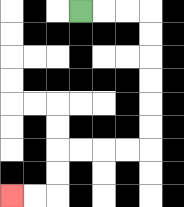{'start': '[3, 0]', 'end': '[0, 8]', 'path_directions': 'R,R,R,D,D,D,D,D,D,L,L,L,L,D,D,L,L', 'path_coordinates': '[[3, 0], [4, 0], [5, 0], [6, 0], [6, 1], [6, 2], [6, 3], [6, 4], [6, 5], [6, 6], [5, 6], [4, 6], [3, 6], [2, 6], [2, 7], [2, 8], [1, 8], [0, 8]]'}